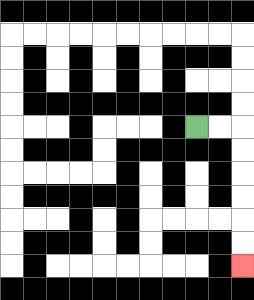{'start': '[8, 5]', 'end': '[10, 11]', 'path_directions': 'R,R,D,D,D,D,D,D', 'path_coordinates': '[[8, 5], [9, 5], [10, 5], [10, 6], [10, 7], [10, 8], [10, 9], [10, 10], [10, 11]]'}